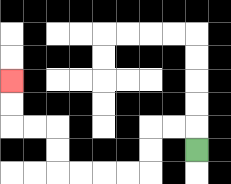{'start': '[8, 6]', 'end': '[0, 3]', 'path_directions': 'U,L,L,D,D,L,L,L,L,U,U,L,L,U,U', 'path_coordinates': '[[8, 6], [8, 5], [7, 5], [6, 5], [6, 6], [6, 7], [5, 7], [4, 7], [3, 7], [2, 7], [2, 6], [2, 5], [1, 5], [0, 5], [0, 4], [0, 3]]'}